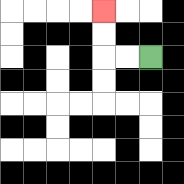{'start': '[6, 2]', 'end': '[4, 0]', 'path_directions': 'L,L,U,U', 'path_coordinates': '[[6, 2], [5, 2], [4, 2], [4, 1], [4, 0]]'}